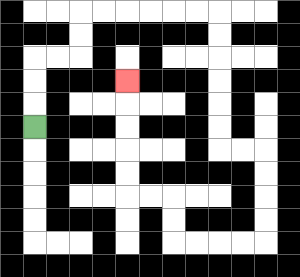{'start': '[1, 5]', 'end': '[5, 3]', 'path_directions': 'U,U,U,R,R,U,U,R,R,R,R,R,R,D,D,D,D,D,D,R,R,D,D,D,D,L,L,L,L,U,U,L,L,U,U,U,U,U', 'path_coordinates': '[[1, 5], [1, 4], [1, 3], [1, 2], [2, 2], [3, 2], [3, 1], [3, 0], [4, 0], [5, 0], [6, 0], [7, 0], [8, 0], [9, 0], [9, 1], [9, 2], [9, 3], [9, 4], [9, 5], [9, 6], [10, 6], [11, 6], [11, 7], [11, 8], [11, 9], [11, 10], [10, 10], [9, 10], [8, 10], [7, 10], [7, 9], [7, 8], [6, 8], [5, 8], [5, 7], [5, 6], [5, 5], [5, 4], [5, 3]]'}